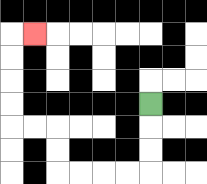{'start': '[6, 4]', 'end': '[1, 1]', 'path_directions': 'D,D,D,L,L,L,L,U,U,L,L,U,U,U,U,R', 'path_coordinates': '[[6, 4], [6, 5], [6, 6], [6, 7], [5, 7], [4, 7], [3, 7], [2, 7], [2, 6], [2, 5], [1, 5], [0, 5], [0, 4], [0, 3], [0, 2], [0, 1], [1, 1]]'}